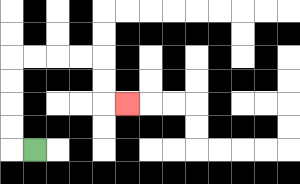{'start': '[1, 6]', 'end': '[5, 4]', 'path_directions': 'L,U,U,U,U,R,R,R,R,D,D,R', 'path_coordinates': '[[1, 6], [0, 6], [0, 5], [0, 4], [0, 3], [0, 2], [1, 2], [2, 2], [3, 2], [4, 2], [4, 3], [4, 4], [5, 4]]'}